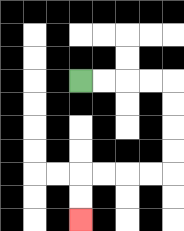{'start': '[3, 3]', 'end': '[3, 9]', 'path_directions': 'R,R,R,R,D,D,D,D,L,L,L,L,D,D', 'path_coordinates': '[[3, 3], [4, 3], [5, 3], [6, 3], [7, 3], [7, 4], [7, 5], [7, 6], [7, 7], [6, 7], [5, 7], [4, 7], [3, 7], [3, 8], [3, 9]]'}